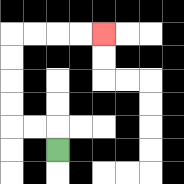{'start': '[2, 6]', 'end': '[4, 1]', 'path_directions': 'U,L,L,U,U,U,U,R,R,R,R', 'path_coordinates': '[[2, 6], [2, 5], [1, 5], [0, 5], [0, 4], [0, 3], [0, 2], [0, 1], [1, 1], [2, 1], [3, 1], [4, 1]]'}